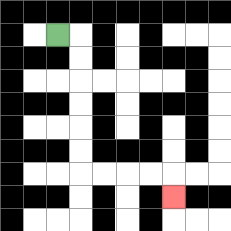{'start': '[2, 1]', 'end': '[7, 8]', 'path_directions': 'R,D,D,D,D,D,D,R,R,R,R,D', 'path_coordinates': '[[2, 1], [3, 1], [3, 2], [3, 3], [3, 4], [3, 5], [3, 6], [3, 7], [4, 7], [5, 7], [6, 7], [7, 7], [7, 8]]'}